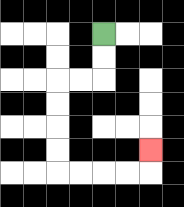{'start': '[4, 1]', 'end': '[6, 6]', 'path_directions': 'D,D,L,L,D,D,D,D,R,R,R,R,U', 'path_coordinates': '[[4, 1], [4, 2], [4, 3], [3, 3], [2, 3], [2, 4], [2, 5], [2, 6], [2, 7], [3, 7], [4, 7], [5, 7], [6, 7], [6, 6]]'}